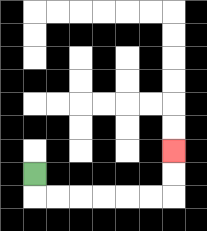{'start': '[1, 7]', 'end': '[7, 6]', 'path_directions': 'D,R,R,R,R,R,R,U,U', 'path_coordinates': '[[1, 7], [1, 8], [2, 8], [3, 8], [4, 8], [5, 8], [6, 8], [7, 8], [7, 7], [7, 6]]'}